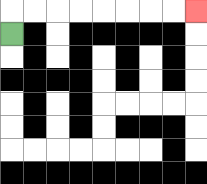{'start': '[0, 1]', 'end': '[8, 0]', 'path_directions': 'U,R,R,R,R,R,R,R,R', 'path_coordinates': '[[0, 1], [0, 0], [1, 0], [2, 0], [3, 0], [4, 0], [5, 0], [6, 0], [7, 0], [8, 0]]'}